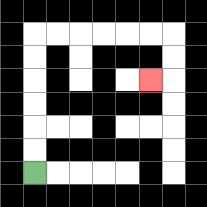{'start': '[1, 7]', 'end': '[6, 3]', 'path_directions': 'U,U,U,U,U,U,R,R,R,R,R,R,D,D,L', 'path_coordinates': '[[1, 7], [1, 6], [1, 5], [1, 4], [1, 3], [1, 2], [1, 1], [2, 1], [3, 1], [4, 1], [5, 1], [6, 1], [7, 1], [7, 2], [7, 3], [6, 3]]'}